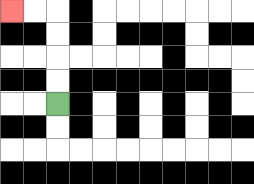{'start': '[2, 4]', 'end': '[0, 0]', 'path_directions': 'U,U,U,U,L,L', 'path_coordinates': '[[2, 4], [2, 3], [2, 2], [2, 1], [2, 0], [1, 0], [0, 0]]'}